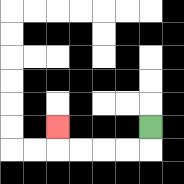{'start': '[6, 5]', 'end': '[2, 5]', 'path_directions': 'D,L,L,L,L,U', 'path_coordinates': '[[6, 5], [6, 6], [5, 6], [4, 6], [3, 6], [2, 6], [2, 5]]'}